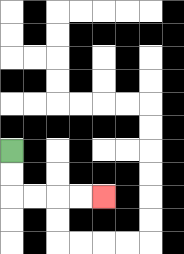{'start': '[0, 6]', 'end': '[4, 8]', 'path_directions': 'D,D,R,R,R,R', 'path_coordinates': '[[0, 6], [0, 7], [0, 8], [1, 8], [2, 8], [3, 8], [4, 8]]'}